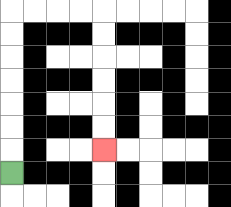{'start': '[0, 7]', 'end': '[4, 6]', 'path_directions': 'U,U,U,U,U,U,U,R,R,R,R,D,D,D,D,D,D', 'path_coordinates': '[[0, 7], [0, 6], [0, 5], [0, 4], [0, 3], [0, 2], [0, 1], [0, 0], [1, 0], [2, 0], [3, 0], [4, 0], [4, 1], [4, 2], [4, 3], [4, 4], [4, 5], [4, 6]]'}